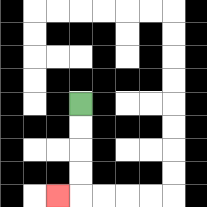{'start': '[3, 4]', 'end': '[2, 8]', 'path_directions': 'D,D,D,D,L', 'path_coordinates': '[[3, 4], [3, 5], [3, 6], [3, 7], [3, 8], [2, 8]]'}